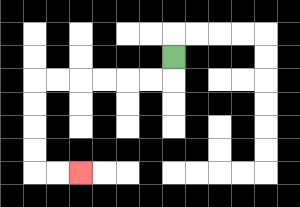{'start': '[7, 2]', 'end': '[3, 7]', 'path_directions': 'D,L,L,L,L,L,L,D,D,D,D,R,R', 'path_coordinates': '[[7, 2], [7, 3], [6, 3], [5, 3], [4, 3], [3, 3], [2, 3], [1, 3], [1, 4], [1, 5], [1, 6], [1, 7], [2, 7], [3, 7]]'}